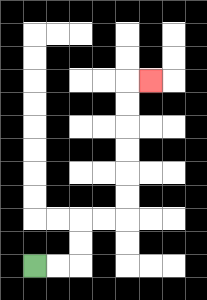{'start': '[1, 11]', 'end': '[6, 3]', 'path_directions': 'R,R,U,U,R,R,U,U,U,U,U,U,R', 'path_coordinates': '[[1, 11], [2, 11], [3, 11], [3, 10], [3, 9], [4, 9], [5, 9], [5, 8], [5, 7], [5, 6], [5, 5], [5, 4], [5, 3], [6, 3]]'}